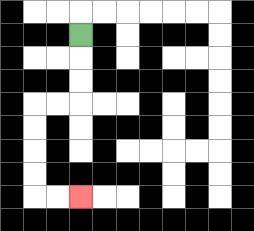{'start': '[3, 1]', 'end': '[3, 8]', 'path_directions': 'D,D,D,L,L,D,D,D,D,R,R', 'path_coordinates': '[[3, 1], [3, 2], [3, 3], [3, 4], [2, 4], [1, 4], [1, 5], [1, 6], [1, 7], [1, 8], [2, 8], [3, 8]]'}